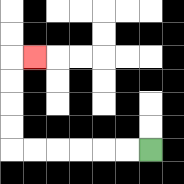{'start': '[6, 6]', 'end': '[1, 2]', 'path_directions': 'L,L,L,L,L,L,U,U,U,U,R', 'path_coordinates': '[[6, 6], [5, 6], [4, 6], [3, 6], [2, 6], [1, 6], [0, 6], [0, 5], [0, 4], [0, 3], [0, 2], [1, 2]]'}